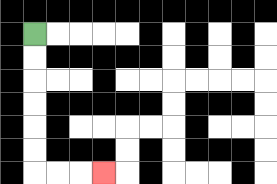{'start': '[1, 1]', 'end': '[4, 7]', 'path_directions': 'D,D,D,D,D,D,R,R,R', 'path_coordinates': '[[1, 1], [1, 2], [1, 3], [1, 4], [1, 5], [1, 6], [1, 7], [2, 7], [3, 7], [4, 7]]'}